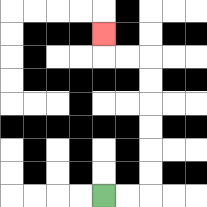{'start': '[4, 8]', 'end': '[4, 1]', 'path_directions': 'R,R,U,U,U,U,U,U,L,L,U', 'path_coordinates': '[[4, 8], [5, 8], [6, 8], [6, 7], [6, 6], [6, 5], [6, 4], [6, 3], [6, 2], [5, 2], [4, 2], [4, 1]]'}